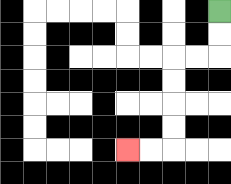{'start': '[9, 0]', 'end': '[5, 6]', 'path_directions': 'D,D,L,L,D,D,D,D,L,L', 'path_coordinates': '[[9, 0], [9, 1], [9, 2], [8, 2], [7, 2], [7, 3], [7, 4], [7, 5], [7, 6], [6, 6], [5, 6]]'}